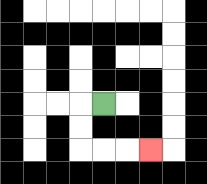{'start': '[4, 4]', 'end': '[6, 6]', 'path_directions': 'L,D,D,R,R,R', 'path_coordinates': '[[4, 4], [3, 4], [3, 5], [3, 6], [4, 6], [5, 6], [6, 6]]'}